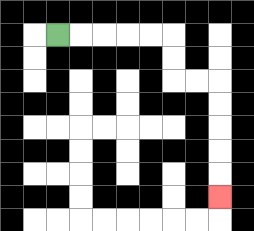{'start': '[2, 1]', 'end': '[9, 8]', 'path_directions': 'R,R,R,R,R,D,D,R,R,D,D,D,D,D', 'path_coordinates': '[[2, 1], [3, 1], [4, 1], [5, 1], [6, 1], [7, 1], [7, 2], [7, 3], [8, 3], [9, 3], [9, 4], [9, 5], [9, 6], [9, 7], [9, 8]]'}